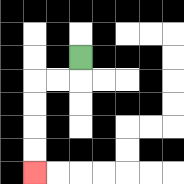{'start': '[3, 2]', 'end': '[1, 7]', 'path_directions': 'D,L,L,D,D,D,D', 'path_coordinates': '[[3, 2], [3, 3], [2, 3], [1, 3], [1, 4], [1, 5], [1, 6], [1, 7]]'}